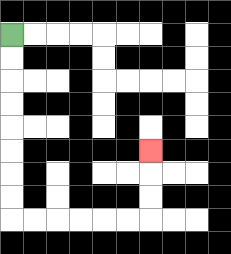{'start': '[0, 1]', 'end': '[6, 6]', 'path_directions': 'D,D,D,D,D,D,D,D,R,R,R,R,R,R,U,U,U', 'path_coordinates': '[[0, 1], [0, 2], [0, 3], [0, 4], [0, 5], [0, 6], [0, 7], [0, 8], [0, 9], [1, 9], [2, 9], [3, 9], [4, 9], [5, 9], [6, 9], [6, 8], [6, 7], [6, 6]]'}